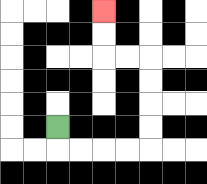{'start': '[2, 5]', 'end': '[4, 0]', 'path_directions': 'D,R,R,R,R,U,U,U,U,L,L,U,U', 'path_coordinates': '[[2, 5], [2, 6], [3, 6], [4, 6], [5, 6], [6, 6], [6, 5], [6, 4], [6, 3], [6, 2], [5, 2], [4, 2], [4, 1], [4, 0]]'}